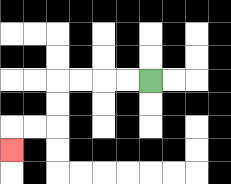{'start': '[6, 3]', 'end': '[0, 6]', 'path_directions': 'L,L,L,L,D,D,L,L,D', 'path_coordinates': '[[6, 3], [5, 3], [4, 3], [3, 3], [2, 3], [2, 4], [2, 5], [1, 5], [0, 5], [0, 6]]'}